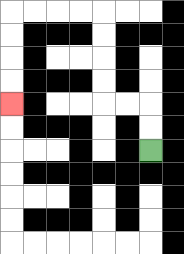{'start': '[6, 6]', 'end': '[0, 4]', 'path_directions': 'U,U,L,L,U,U,U,U,L,L,L,L,D,D,D,D', 'path_coordinates': '[[6, 6], [6, 5], [6, 4], [5, 4], [4, 4], [4, 3], [4, 2], [4, 1], [4, 0], [3, 0], [2, 0], [1, 0], [0, 0], [0, 1], [0, 2], [0, 3], [0, 4]]'}